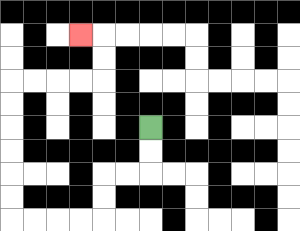{'start': '[6, 5]', 'end': '[3, 1]', 'path_directions': 'D,D,L,L,D,D,L,L,L,L,U,U,U,U,U,U,R,R,R,R,U,U,L', 'path_coordinates': '[[6, 5], [6, 6], [6, 7], [5, 7], [4, 7], [4, 8], [4, 9], [3, 9], [2, 9], [1, 9], [0, 9], [0, 8], [0, 7], [0, 6], [0, 5], [0, 4], [0, 3], [1, 3], [2, 3], [3, 3], [4, 3], [4, 2], [4, 1], [3, 1]]'}